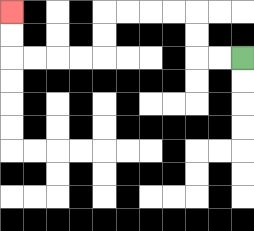{'start': '[10, 2]', 'end': '[0, 0]', 'path_directions': 'L,L,U,U,L,L,L,L,D,D,L,L,L,L,U,U', 'path_coordinates': '[[10, 2], [9, 2], [8, 2], [8, 1], [8, 0], [7, 0], [6, 0], [5, 0], [4, 0], [4, 1], [4, 2], [3, 2], [2, 2], [1, 2], [0, 2], [0, 1], [0, 0]]'}